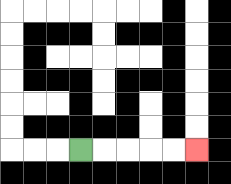{'start': '[3, 6]', 'end': '[8, 6]', 'path_directions': 'R,R,R,R,R', 'path_coordinates': '[[3, 6], [4, 6], [5, 6], [6, 6], [7, 6], [8, 6]]'}